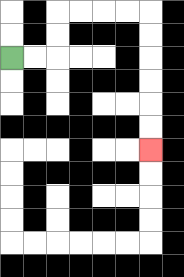{'start': '[0, 2]', 'end': '[6, 6]', 'path_directions': 'R,R,U,U,R,R,R,R,D,D,D,D,D,D', 'path_coordinates': '[[0, 2], [1, 2], [2, 2], [2, 1], [2, 0], [3, 0], [4, 0], [5, 0], [6, 0], [6, 1], [6, 2], [6, 3], [6, 4], [6, 5], [6, 6]]'}